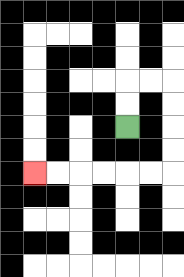{'start': '[5, 5]', 'end': '[1, 7]', 'path_directions': 'U,U,R,R,D,D,D,D,L,L,L,L,L,L', 'path_coordinates': '[[5, 5], [5, 4], [5, 3], [6, 3], [7, 3], [7, 4], [7, 5], [7, 6], [7, 7], [6, 7], [5, 7], [4, 7], [3, 7], [2, 7], [1, 7]]'}